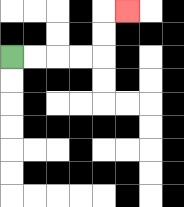{'start': '[0, 2]', 'end': '[5, 0]', 'path_directions': 'R,R,R,R,U,U,R', 'path_coordinates': '[[0, 2], [1, 2], [2, 2], [3, 2], [4, 2], [4, 1], [4, 0], [5, 0]]'}